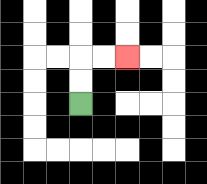{'start': '[3, 4]', 'end': '[5, 2]', 'path_directions': 'U,U,R,R', 'path_coordinates': '[[3, 4], [3, 3], [3, 2], [4, 2], [5, 2]]'}